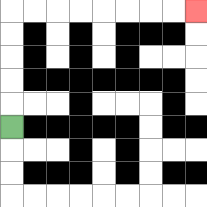{'start': '[0, 5]', 'end': '[8, 0]', 'path_directions': 'U,U,U,U,U,R,R,R,R,R,R,R,R', 'path_coordinates': '[[0, 5], [0, 4], [0, 3], [0, 2], [0, 1], [0, 0], [1, 0], [2, 0], [3, 0], [4, 0], [5, 0], [6, 0], [7, 0], [8, 0]]'}